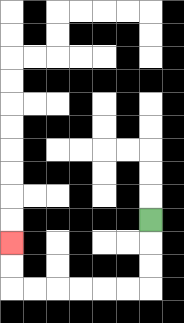{'start': '[6, 9]', 'end': '[0, 10]', 'path_directions': 'D,D,D,L,L,L,L,L,L,U,U', 'path_coordinates': '[[6, 9], [6, 10], [6, 11], [6, 12], [5, 12], [4, 12], [3, 12], [2, 12], [1, 12], [0, 12], [0, 11], [0, 10]]'}